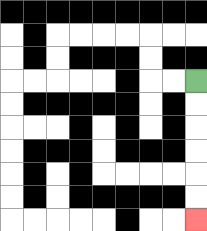{'start': '[8, 3]', 'end': '[8, 9]', 'path_directions': 'D,D,D,D,D,D', 'path_coordinates': '[[8, 3], [8, 4], [8, 5], [8, 6], [8, 7], [8, 8], [8, 9]]'}